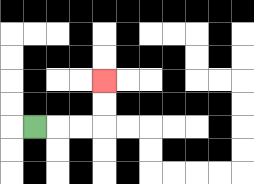{'start': '[1, 5]', 'end': '[4, 3]', 'path_directions': 'R,R,R,U,U', 'path_coordinates': '[[1, 5], [2, 5], [3, 5], [4, 5], [4, 4], [4, 3]]'}